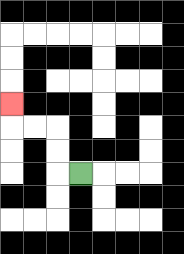{'start': '[3, 7]', 'end': '[0, 4]', 'path_directions': 'L,U,U,L,L,U', 'path_coordinates': '[[3, 7], [2, 7], [2, 6], [2, 5], [1, 5], [0, 5], [0, 4]]'}